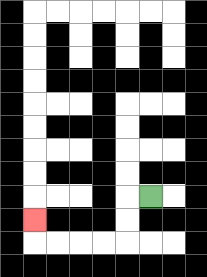{'start': '[6, 8]', 'end': '[1, 9]', 'path_directions': 'L,D,D,L,L,L,L,U', 'path_coordinates': '[[6, 8], [5, 8], [5, 9], [5, 10], [4, 10], [3, 10], [2, 10], [1, 10], [1, 9]]'}